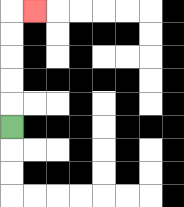{'start': '[0, 5]', 'end': '[1, 0]', 'path_directions': 'U,U,U,U,U,R', 'path_coordinates': '[[0, 5], [0, 4], [0, 3], [0, 2], [0, 1], [0, 0], [1, 0]]'}